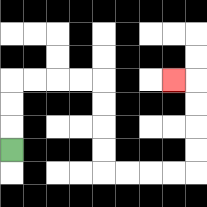{'start': '[0, 6]', 'end': '[7, 3]', 'path_directions': 'U,U,U,R,R,R,R,D,D,D,D,R,R,R,R,U,U,U,U,L', 'path_coordinates': '[[0, 6], [0, 5], [0, 4], [0, 3], [1, 3], [2, 3], [3, 3], [4, 3], [4, 4], [4, 5], [4, 6], [4, 7], [5, 7], [6, 7], [7, 7], [8, 7], [8, 6], [8, 5], [8, 4], [8, 3], [7, 3]]'}